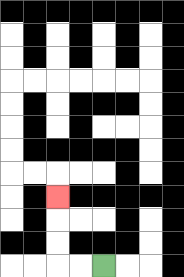{'start': '[4, 11]', 'end': '[2, 8]', 'path_directions': 'L,L,U,U,U', 'path_coordinates': '[[4, 11], [3, 11], [2, 11], [2, 10], [2, 9], [2, 8]]'}